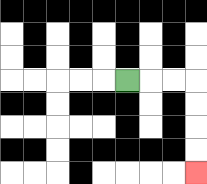{'start': '[5, 3]', 'end': '[8, 7]', 'path_directions': 'R,R,R,D,D,D,D', 'path_coordinates': '[[5, 3], [6, 3], [7, 3], [8, 3], [8, 4], [8, 5], [8, 6], [8, 7]]'}